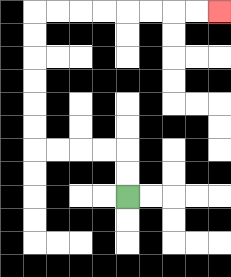{'start': '[5, 8]', 'end': '[9, 0]', 'path_directions': 'U,U,L,L,L,L,U,U,U,U,U,U,R,R,R,R,R,R,R,R', 'path_coordinates': '[[5, 8], [5, 7], [5, 6], [4, 6], [3, 6], [2, 6], [1, 6], [1, 5], [1, 4], [1, 3], [1, 2], [1, 1], [1, 0], [2, 0], [3, 0], [4, 0], [5, 0], [6, 0], [7, 0], [8, 0], [9, 0]]'}